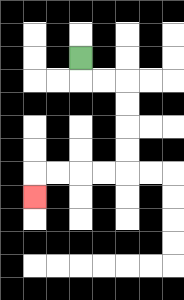{'start': '[3, 2]', 'end': '[1, 8]', 'path_directions': 'D,R,R,D,D,D,D,L,L,L,L,D', 'path_coordinates': '[[3, 2], [3, 3], [4, 3], [5, 3], [5, 4], [5, 5], [5, 6], [5, 7], [4, 7], [3, 7], [2, 7], [1, 7], [1, 8]]'}